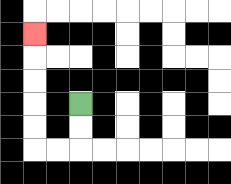{'start': '[3, 4]', 'end': '[1, 1]', 'path_directions': 'D,D,L,L,U,U,U,U,U', 'path_coordinates': '[[3, 4], [3, 5], [3, 6], [2, 6], [1, 6], [1, 5], [1, 4], [1, 3], [1, 2], [1, 1]]'}